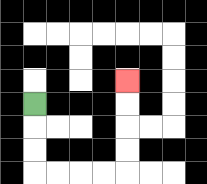{'start': '[1, 4]', 'end': '[5, 3]', 'path_directions': 'D,D,D,R,R,R,R,U,U,U,U', 'path_coordinates': '[[1, 4], [1, 5], [1, 6], [1, 7], [2, 7], [3, 7], [4, 7], [5, 7], [5, 6], [5, 5], [5, 4], [5, 3]]'}